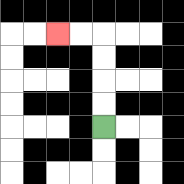{'start': '[4, 5]', 'end': '[2, 1]', 'path_directions': 'U,U,U,U,L,L', 'path_coordinates': '[[4, 5], [4, 4], [4, 3], [4, 2], [4, 1], [3, 1], [2, 1]]'}